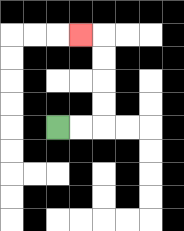{'start': '[2, 5]', 'end': '[3, 1]', 'path_directions': 'R,R,U,U,U,U,L', 'path_coordinates': '[[2, 5], [3, 5], [4, 5], [4, 4], [4, 3], [4, 2], [4, 1], [3, 1]]'}